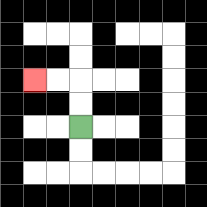{'start': '[3, 5]', 'end': '[1, 3]', 'path_directions': 'U,U,L,L', 'path_coordinates': '[[3, 5], [3, 4], [3, 3], [2, 3], [1, 3]]'}